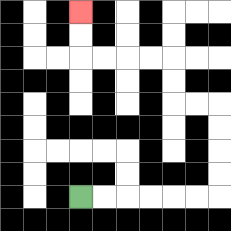{'start': '[3, 8]', 'end': '[3, 0]', 'path_directions': 'R,R,R,R,R,R,U,U,U,U,L,L,U,U,L,L,L,L,U,U', 'path_coordinates': '[[3, 8], [4, 8], [5, 8], [6, 8], [7, 8], [8, 8], [9, 8], [9, 7], [9, 6], [9, 5], [9, 4], [8, 4], [7, 4], [7, 3], [7, 2], [6, 2], [5, 2], [4, 2], [3, 2], [3, 1], [3, 0]]'}